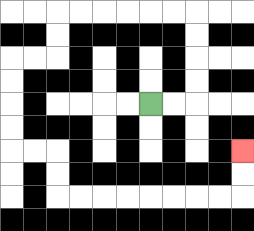{'start': '[6, 4]', 'end': '[10, 6]', 'path_directions': 'R,R,U,U,U,U,L,L,L,L,L,L,D,D,L,L,D,D,D,D,R,R,D,D,R,R,R,R,R,R,R,R,U,U', 'path_coordinates': '[[6, 4], [7, 4], [8, 4], [8, 3], [8, 2], [8, 1], [8, 0], [7, 0], [6, 0], [5, 0], [4, 0], [3, 0], [2, 0], [2, 1], [2, 2], [1, 2], [0, 2], [0, 3], [0, 4], [0, 5], [0, 6], [1, 6], [2, 6], [2, 7], [2, 8], [3, 8], [4, 8], [5, 8], [6, 8], [7, 8], [8, 8], [9, 8], [10, 8], [10, 7], [10, 6]]'}